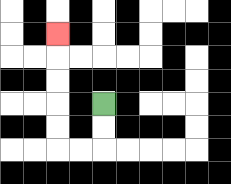{'start': '[4, 4]', 'end': '[2, 1]', 'path_directions': 'D,D,L,L,U,U,U,U,U', 'path_coordinates': '[[4, 4], [4, 5], [4, 6], [3, 6], [2, 6], [2, 5], [2, 4], [2, 3], [2, 2], [2, 1]]'}